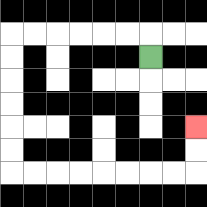{'start': '[6, 2]', 'end': '[8, 5]', 'path_directions': 'U,L,L,L,L,L,L,D,D,D,D,D,D,R,R,R,R,R,R,R,R,U,U', 'path_coordinates': '[[6, 2], [6, 1], [5, 1], [4, 1], [3, 1], [2, 1], [1, 1], [0, 1], [0, 2], [0, 3], [0, 4], [0, 5], [0, 6], [0, 7], [1, 7], [2, 7], [3, 7], [4, 7], [5, 7], [6, 7], [7, 7], [8, 7], [8, 6], [8, 5]]'}